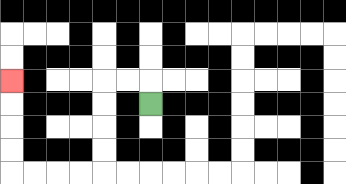{'start': '[6, 4]', 'end': '[0, 3]', 'path_directions': 'U,L,L,D,D,D,D,L,L,L,L,U,U,U,U', 'path_coordinates': '[[6, 4], [6, 3], [5, 3], [4, 3], [4, 4], [4, 5], [4, 6], [4, 7], [3, 7], [2, 7], [1, 7], [0, 7], [0, 6], [0, 5], [0, 4], [0, 3]]'}